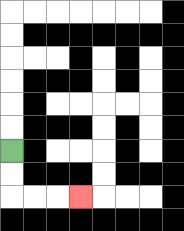{'start': '[0, 6]', 'end': '[3, 8]', 'path_directions': 'D,D,R,R,R', 'path_coordinates': '[[0, 6], [0, 7], [0, 8], [1, 8], [2, 8], [3, 8]]'}